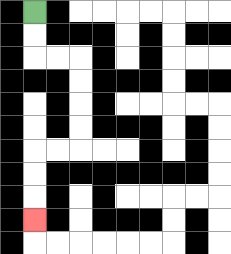{'start': '[1, 0]', 'end': '[1, 9]', 'path_directions': 'D,D,R,R,D,D,D,D,L,L,D,D,D', 'path_coordinates': '[[1, 0], [1, 1], [1, 2], [2, 2], [3, 2], [3, 3], [3, 4], [3, 5], [3, 6], [2, 6], [1, 6], [1, 7], [1, 8], [1, 9]]'}